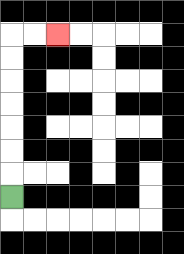{'start': '[0, 8]', 'end': '[2, 1]', 'path_directions': 'U,U,U,U,U,U,U,R,R', 'path_coordinates': '[[0, 8], [0, 7], [0, 6], [0, 5], [0, 4], [0, 3], [0, 2], [0, 1], [1, 1], [2, 1]]'}